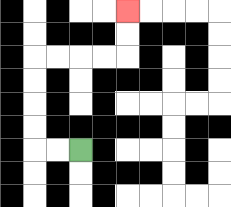{'start': '[3, 6]', 'end': '[5, 0]', 'path_directions': 'L,L,U,U,U,U,R,R,R,R,U,U', 'path_coordinates': '[[3, 6], [2, 6], [1, 6], [1, 5], [1, 4], [1, 3], [1, 2], [2, 2], [3, 2], [4, 2], [5, 2], [5, 1], [5, 0]]'}